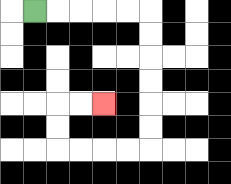{'start': '[1, 0]', 'end': '[4, 4]', 'path_directions': 'R,R,R,R,R,D,D,D,D,D,D,L,L,L,L,U,U,R,R', 'path_coordinates': '[[1, 0], [2, 0], [3, 0], [4, 0], [5, 0], [6, 0], [6, 1], [6, 2], [6, 3], [6, 4], [6, 5], [6, 6], [5, 6], [4, 6], [3, 6], [2, 6], [2, 5], [2, 4], [3, 4], [4, 4]]'}